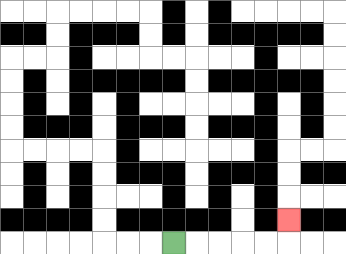{'start': '[7, 10]', 'end': '[12, 9]', 'path_directions': 'R,R,R,R,R,U', 'path_coordinates': '[[7, 10], [8, 10], [9, 10], [10, 10], [11, 10], [12, 10], [12, 9]]'}